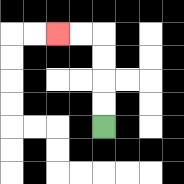{'start': '[4, 5]', 'end': '[2, 1]', 'path_directions': 'U,U,U,U,L,L', 'path_coordinates': '[[4, 5], [4, 4], [4, 3], [4, 2], [4, 1], [3, 1], [2, 1]]'}